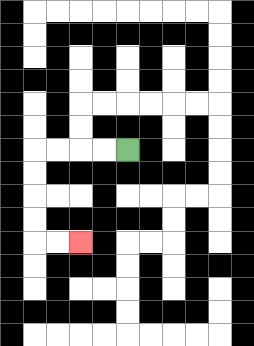{'start': '[5, 6]', 'end': '[3, 10]', 'path_directions': 'L,L,L,L,D,D,D,D,R,R', 'path_coordinates': '[[5, 6], [4, 6], [3, 6], [2, 6], [1, 6], [1, 7], [1, 8], [1, 9], [1, 10], [2, 10], [3, 10]]'}